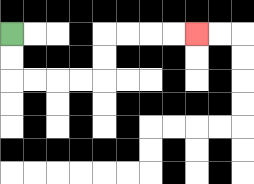{'start': '[0, 1]', 'end': '[8, 1]', 'path_directions': 'D,D,R,R,R,R,U,U,R,R,R,R', 'path_coordinates': '[[0, 1], [0, 2], [0, 3], [1, 3], [2, 3], [3, 3], [4, 3], [4, 2], [4, 1], [5, 1], [6, 1], [7, 1], [8, 1]]'}